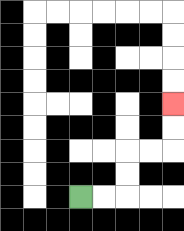{'start': '[3, 8]', 'end': '[7, 4]', 'path_directions': 'R,R,U,U,R,R,U,U', 'path_coordinates': '[[3, 8], [4, 8], [5, 8], [5, 7], [5, 6], [6, 6], [7, 6], [7, 5], [7, 4]]'}